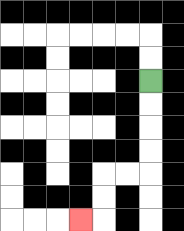{'start': '[6, 3]', 'end': '[3, 9]', 'path_directions': 'D,D,D,D,L,L,D,D,L', 'path_coordinates': '[[6, 3], [6, 4], [6, 5], [6, 6], [6, 7], [5, 7], [4, 7], [4, 8], [4, 9], [3, 9]]'}